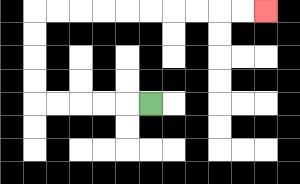{'start': '[6, 4]', 'end': '[11, 0]', 'path_directions': 'L,L,L,L,L,U,U,U,U,R,R,R,R,R,R,R,R,R,R', 'path_coordinates': '[[6, 4], [5, 4], [4, 4], [3, 4], [2, 4], [1, 4], [1, 3], [1, 2], [1, 1], [1, 0], [2, 0], [3, 0], [4, 0], [5, 0], [6, 0], [7, 0], [8, 0], [9, 0], [10, 0], [11, 0]]'}